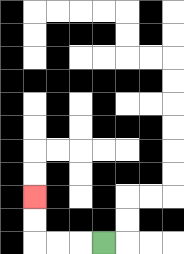{'start': '[4, 10]', 'end': '[1, 8]', 'path_directions': 'L,L,L,U,U', 'path_coordinates': '[[4, 10], [3, 10], [2, 10], [1, 10], [1, 9], [1, 8]]'}